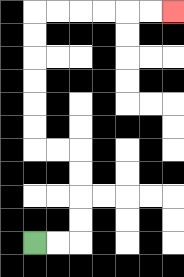{'start': '[1, 10]', 'end': '[7, 0]', 'path_directions': 'R,R,U,U,U,U,L,L,U,U,U,U,U,U,R,R,R,R,R,R', 'path_coordinates': '[[1, 10], [2, 10], [3, 10], [3, 9], [3, 8], [3, 7], [3, 6], [2, 6], [1, 6], [1, 5], [1, 4], [1, 3], [1, 2], [1, 1], [1, 0], [2, 0], [3, 0], [4, 0], [5, 0], [6, 0], [7, 0]]'}